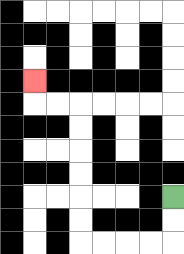{'start': '[7, 8]', 'end': '[1, 3]', 'path_directions': 'D,D,L,L,L,L,U,U,U,U,U,U,L,L,U', 'path_coordinates': '[[7, 8], [7, 9], [7, 10], [6, 10], [5, 10], [4, 10], [3, 10], [3, 9], [3, 8], [3, 7], [3, 6], [3, 5], [3, 4], [2, 4], [1, 4], [1, 3]]'}